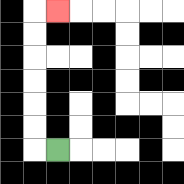{'start': '[2, 6]', 'end': '[2, 0]', 'path_directions': 'L,U,U,U,U,U,U,R', 'path_coordinates': '[[2, 6], [1, 6], [1, 5], [1, 4], [1, 3], [1, 2], [1, 1], [1, 0], [2, 0]]'}